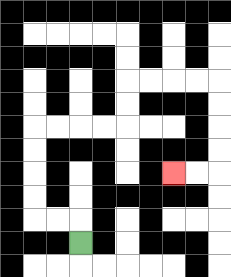{'start': '[3, 10]', 'end': '[7, 7]', 'path_directions': 'U,L,L,U,U,U,U,R,R,R,R,U,U,R,R,R,R,D,D,D,D,L,L', 'path_coordinates': '[[3, 10], [3, 9], [2, 9], [1, 9], [1, 8], [1, 7], [1, 6], [1, 5], [2, 5], [3, 5], [4, 5], [5, 5], [5, 4], [5, 3], [6, 3], [7, 3], [8, 3], [9, 3], [9, 4], [9, 5], [9, 6], [9, 7], [8, 7], [7, 7]]'}